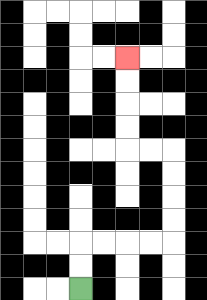{'start': '[3, 12]', 'end': '[5, 2]', 'path_directions': 'U,U,R,R,R,R,U,U,U,U,L,L,U,U,U,U', 'path_coordinates': '[[3, 12], [3, 11], [3, 10], [4, 10], [5, 10], [6, 10], [7, 10], [7, 9], [7, 8], [7, 7], [7, 6], [6, 6], [5, 6], [5, 5], [5, 4], [5, 3], [5, 2]]'}